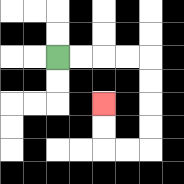{'start': '[2, 2]', 'end': '[4, 4]', 'path_directions': 'R,R,R,R,D,D,D,D,L,L,U,U', 'path_coordinates': '[[2, 2], [3, 2], [4, 2], [5, 2], [6, 2], [6, 3], [6, 4], [6, 5], [6, 6], [5, 6], [4, 6], [4, 5], [4, 4]]'}